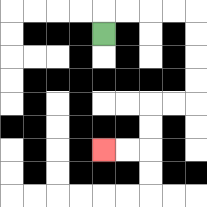{'start': '[4, 1]', 'end': '[4, 6]', 'path_directions': 'U,R,R,R,R,D,D,D,D,L,L,D,D,L,L', 'path_coordinates': '[[4, 1], [4, 0], [5, 0], [6, 0], [7, 0], [8, 0], [8, 1], [8, 2], [8, 3], [8, 4], [7, 4], [6, 4], [6, 5], [6, 6], [5, 6], [4, 6]]'}